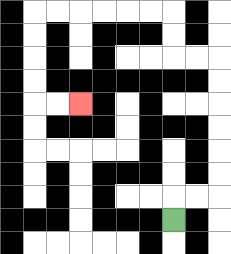{'start': '[7, 9]', 'end': '[3, 4]', 'path_directions': 'U,R,R,U,U,U,U,U,U,L,L,U,U,L,L,L,L,L,L,D,D,D,D,R,R', 'path_coordinates': '[[7, 9], [7, 8], [8, 8], [9, 8], [9, 7], [9, 6], [9, 5], [9, 4], [9, 3], [9, 2], [8, 2], [7, 2], [7, 1], [7, 0], [6, 0], [5, 0], [4, 0], [3, 0], [2, 0], [1, 0], [1, 1], [1, 2], [1, 3], [1, 4], [2, 4], [3, 4]]'}